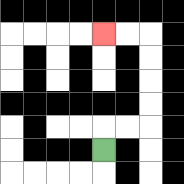{'start': '[4, 6]', 'end': '[4, 1]', 'path_directions': 'U,R,R,U,U,U,U,L,L', 'path_coordinates': '[[4, 6], [4, 5], [5, 5], [6, 5], [6, 4], [6, 3], [6, 2], [6, 1], [5, 1], [4, 1]]'}